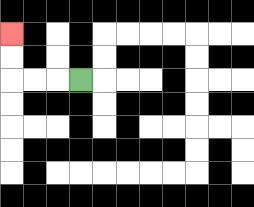{'start': '[3, 3]', 'end': '[0, 1]', 'path_directions': 'L,L,L,U,U', 'path_coordinates': '[[3, 3], [2, 3], [1, 3], [0, 3], [0, 2], [0, 1]]'}